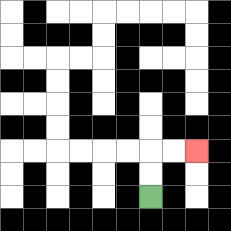{'start': '[6, 8]', 'end': '[8, 6]', 'path_directions': 'U,U,R,R', 'path_coordinates': '[[6, 8], [6, 7], [6, 6], [7, 6], [8, 6]]'}